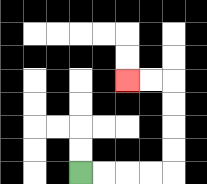{'start': '[3, 7]', 'end': '[5, 3]', 'path_directions': 'R,R,R,R,U,U,U,U,L,L', 'path_coordinates': '[[3, 7], [4, 7], [5, 7], [6, 7], [7, 7], [7, 6], [7, 5], [7, 4], [7, 3], [6, 3], [5, 3]]'}